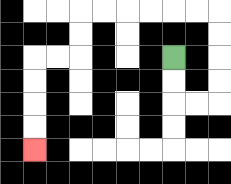{'start': '[7, 2]', 'end': '[1, 6]', 'path_directions': 'D,D,R,R,U,U,U,U,L,L,L,L,L,L,D,D,L,L,D,D,D,D', 'path_coordinates': '[[7, 2], [7, 3], [7, 4], [8, 4], [9, 4], [9, 3], [9, 2], [9, 1], [9, 0], [8, 0], [7, 0], [6, 0], [5, 0], [4, 0], [3, 0], [3, 1], [3, 2], [2, 2], [1, 2], [1, 3], [1, 4], [1, 5], [1, 6]]'}